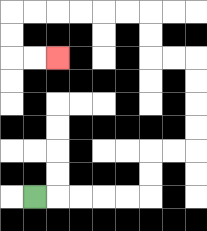{'start': '[1, 8]', 'end': '[2, 2]', 'path_directions': 'R,R,R,R,R,U,U,R,R,U,U,U,U,L,L,U,U,L,L,L,L,L,L,D,D,R,R', 'path_coordinates': '[[1, 8], [2, 8], [3, 8], [4, 8], [5, 8], [6, 8], [6, 7], [6, 6], [7, 6], [8, 6], [8, 5], [8, 4], [8, 3], [8, 2], [7, 2], [6, 2], [6, 1], [6, 0], [5, 0], [4, 0], [3, 0], [2, 0], [1, 0], [0, 0], [0, 1], [0, 2], [1, 2], [2, 2]]'}